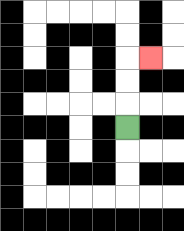{'start': '[5, 5]', 'end': '[6, 2]', 'path_directions': 'U,U,U,R', 'path_coordinates': '[[5, 5], [5, 4], [5, 3], [5, 2], [6, 2]]'}